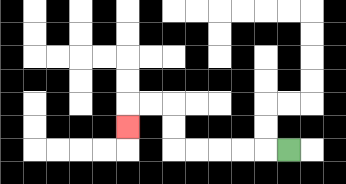{'start': '[12, 6]', 'end': '[5, 5]', 'path_directions': 'L,L,L,L,L,U,U,L,L,D', 'path_coordinates': '[[12, 6], [11, 6], [10, 6], [9, 6], [8, 6], [7, 6], [7, 5], [7, 4], [6, 4], [5, 4], [5, 5]]'}